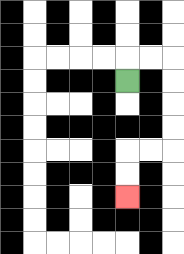{'start': '[5, 3]', 'end': '[5, 8]', 'path_directions': 'U,R,R,D,D,D,D,L,L,D,D', 'path_coordinates': '[[5, 3], [5, 2], [6, 2], [7, 2], [7, 3], [7, 4], [7, 5], [7, 6], [6, 6], [5, 6], [5, 7], [5, 8]]'}